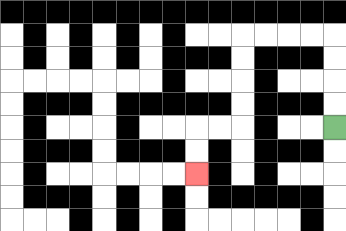{'start': '[14, 5]', 'end': '[8, 7]', 'path_directions': 'U,U,U,U,L,L,L,L,D,D,D,D,L,L,D,D', 'path_coordinates': '[[14, 5], [14, 4], [14, 3], [14, 2], [14, 1], [13, 1], [12, 1], [11, 1], [10, 1], [10, 2], [10, 3], [10, 4], [10, 5], [9, 5], [8, 5], [8, 6], [8, 7]]'}